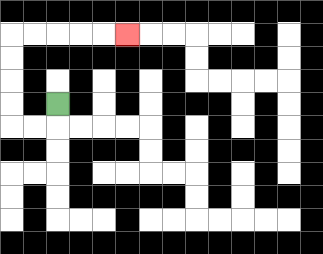{'start': '[2, 4]', 'end': '[5, 1]', 'path_directions': 'D,L,L,U,U,U,U,R,R,R,R,R', 'path_coordinates': '[[2, 4], [2, 5], [1, 5], [0, 5], [0, 4], [0, 3], [0, 2], [0, 1], [1, 1], [2, 1], [3, 1], [4, 1], [5, 1]]'}